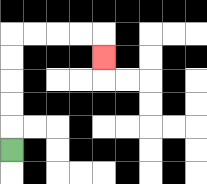{'start': '[0, 6]', 'end': '[4, 2]', 'path_directions': 'U,U,U,U,U,R,R,R,R,D', 'path_coordinates': '[[0, 6], [0, 5], [0, 4], [0, 3], [0, 2], [0, 1], [1, 1], [2, 1], [3, 1], [4, 1], [4, 2]]'}